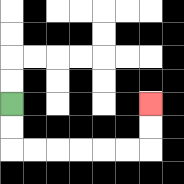{'start': '[0, 4]', 'end': '[6, 4]', 'path_directions': 'D,D,R,R,R,R,R,R,U,U', 'path_coordinates': '[[0, 4], [0, 5], [0, 6], [1, 6], [2, 6], [3, 6], [4, 6], [5, 6], [6, 6], [6, 5], [6, 4]]'}